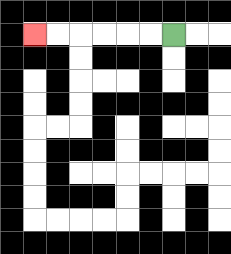{'start': '[7, 1]', 'end': '[1, 1]', 'path_directions': 'L,L,L,L,L,L', 'path_coordinates': '[[7, 1], [6, 1], [5, 1], [4, 1], [3, 1], [2, 1], [1, 1]]'}